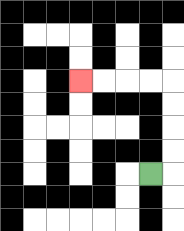{'start': '[6, 7]', 'end': '[3, 3]', 'path_directions': 'R,U,U,U,U,L,L,L,L', 'path_coordinates': '[[6, 7], [7, 7], [7, 6], [7, 5], [7, 4], [7, 3], [6, 3], [5, 3], [4, 3], [3, 3]]'}